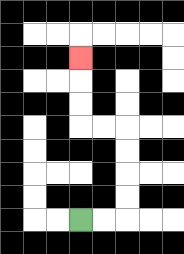{'start': '[3, 9]', 'end': '[3, 2]', 'path_directions': 'R,R,U,U,U,U,L,L,U,U,U', 'path_coordinates': '[[3, 9], [4, 9], [5, 9], [5, 8], [5, 7], [5, 6], [5, 5], [4, 5], [3, 5], [3, 4], [3, 3], [3, 2]]'}